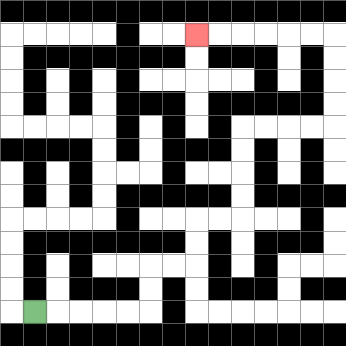{'start': '[1, 13]', 'end': '[8, 1]', 'path_directions': 'R,R,R,R,R,U,U,R,R,U,U,R,R,U,U,U,U,R,R,R,R,U,U,U,U,L,L,L,L,L,L', 'path_coordinates': '[[1, 13], [2, 13], [3, 13], [4, 13], [5, 13], [6, 13], [6, 12], [6, 11], [7, 11], [8, 11], [8, 10], [8, 9], [9, 9], [10, 9], [10, 8], [10, 7], [10, 6], [10, 5], [11, 5], [12, 5], [13, 5], [14, 5], [14, 4], [14, 3], [14, 2], [14, 1], [13, 1], [12, 1], [11, 1], [10, 1], [9, 1], [8, 1]]'}